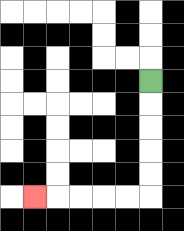{'start': '[6, 3]', 'end': '[1, 8]', 'path_directions': 'D,D,D,D,D,L,L,L,L,L', 'path_coordinates': '[[6, 3], [6, 4], [6, 5], [6, 6], [6, 7], [6, 8], [5, 8], [4, 8], [3, 8], [2, 8], [1, 8]]'}